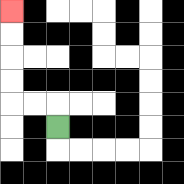{'start': '[2, 5]', 'end': '[0, 0]', 'path_directions': 'U,L,L,U,U,U,U', 'path_coordinates': '[[2, 5], [2, 4], [1, 4], [0, 4], [0, 3], [0, 2], [0, 1], [0, 0]]'}